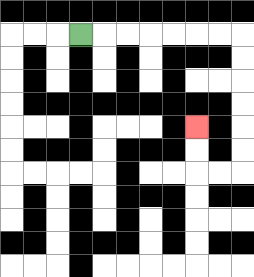{'start': '[3, 1]', 'end': '[8, 5]', 'path_directions': 'R,R,R,R,R,R,R,D,D,D,D,D,D,L,L,U,U', 'path_coordinates': '[[3, 1], [4, 1], [5, 1], [6, 1], [7, 1], [8, 1], [9, 1], [10, 1], [10, 2], [10, 3], [10, 4], [10, 5], [10, 6], [10, 7], [9, 7], [8, 7], [8, 6], [8, 5]]'}